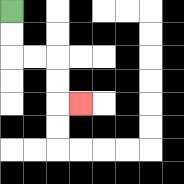{'start': '[0, 0]', 'end': '[3, 4]', 'path_directions': 'D,D,R,R,D,D,R', 'path_coordinates': '[[0, 0], [0, 1], [0, 2], [1, 2], [2, 2], [2, 3], [2, 4], [3, 4]]'}